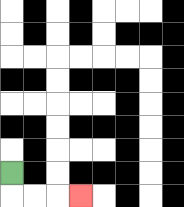{'start': '[0, 7]', 'end': '[3, 8]', 'path_directions': 'D,R,R,R', 'path_coordinates': '[[0, 7], [0, 8], [1, 8], [2, 8], [3, 8]]'}